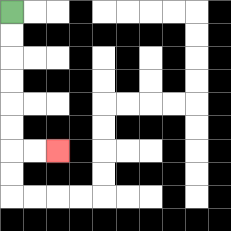{'start': '[0, 0]', 'end': '[2, 6]', 'path_directions': 'D,D,D,D,D,D,R,R', 'path_coordinates': '[[0, 0], [0, 1], [0, 2], [0, 3], [0, 4], [0, 5], [0, 6], [1, 6], [2, 6]]'}